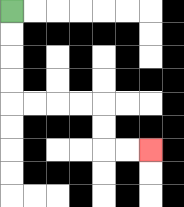{'start': '[0, 0]', 'end': '[6, 6]', 'path_directions': 'D,D,D,D,R,R,R,R,D,D,R,R', 'path_coordinates': '[[0, 0], [0, 1], [0, 2], [0, 3], [0, 4], [1, 4], [2, 4], [3, 4], [4, 4], [4, 5], [4, 6], [5, 6], [6, 6]]'}